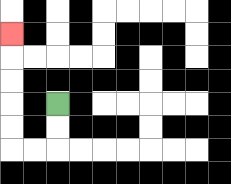{'start': '[2, 4]', 'end': '[0, 1]', 'path_directions': 'D,D,L,L,U,U,U,U,U', 'path_coordinates': '[[2, 4], [2, 5], [2, 6], [1, 6], [0, 6], [0, 5], [0, 4], [0, 3], [0, 2], [0, 1]]'}